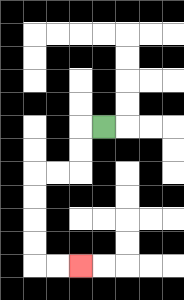{'start': '[4, 5]', 'end': '[3, 11]', 'path_directions': 'L,D,D,L,L,D,D,D,D,R,R', 'path_coordinates': '[[4, 5], [3, 5], [3, 6], [3, 7], [2, 7], [1, 7], [1, 8], [1, 9], [1, 10], [1, 11], [2, 11], [3, 11]]'}